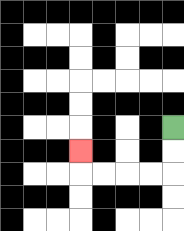{'start': '[7, 5]', 'end': '[3, 6]', 'path_directions': 'D,D,L,L,L,L,U', 'path_coordinates': '[[7, 5], [7, 6], [7, 7], [6, 7], [5, 7], [4, 7], [3, 7], [3, 6]]'}